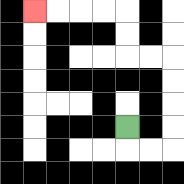{'start': '[5, 5]', 'end': '[1, 0]', 'path_directions': 'D,R,R,U,U,U,U,L,L,U,U,L,L,L,L', 'path_coordinates': '[[5, 5], [5, 6], [6, 6], [7, 6], [7, 5], [7, 4], [7, 3], [7, 2], [6, 2], [5, 2], [5, 1], [5, 0], [4, 0], [3, 0], [2, 0], [1, 0]]'}